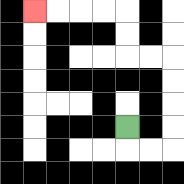{'start': '[5, 5]', 'end': '[1, 0]', 'path_directions': 'D,R,R,U,U,U,U,L,L,U,U,L,L,L,L', 'path_coordinates': '[[5, 5], [5, 6], [6, 6], [7, 6], [7, 5], [7, 4], [7, 3], [7, 2], [6, 2], [5, 2], [5, 1], [5, 0], [4, 0], [3, 0], [2, 0], [1, 0]]'}